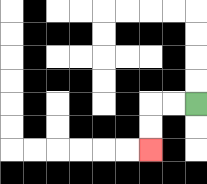{'start': '[8, 4]', 'end': '[6, 6]', 'path_directions': 'L,L,D,D', 'path_coordinates': '[[8, 4], [7, 4], [6, 4], [6, 5], [6, 6]]'}